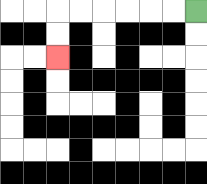{'start': '[8, 0]', 'end': '[2, 2]', 'path_directions': 'L,L,L,L,L,L,D,D', 'path_coordinates': '[[8, 0], [7, 0], [6, 0], [5, 0], [4, 0], [3, 0], [2, 0], [2, 1], [2, 2]]'}